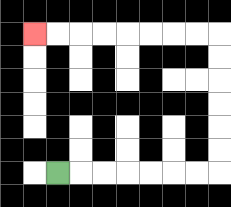{'start': '[2, 7]', 'end': '[1, 1]', 'path_directions': 'R,R,R,R,R,R,R,U,U,U,U,U,U,L,L,L,L,L,L,L,L', 'path_coordinates': '[[2, 7], [3, 7], [4, 7], [5, 7], [6, 7], [7, 7], [8, 7], [9, 7], [9, 6], [9, 5], [9, 4], [9, 3], [9, 2], [9, 1], [8, 1], [7, 1], [6, 1], [5, 1], [4, 1], [3, 1], [2, 1], [1, 1]]'}